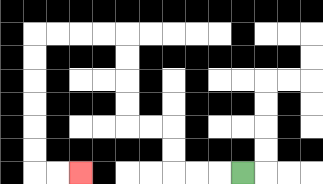{'start': '[10, 7]', 'end': '[3, 7]', 'path_directions': 'L,L,L,U,U,L,L,U,U,U,U,L,L,L,L,D,D,D,D,D,D,R,R', 'path_coordinates': '[[10, 7], [9, 7], [8, 7], [7, 7], [7, 6], [7, 5], [6, 5], [5, 5], [5, 4], [5, 3], [5, 2], [5, 1], [4, 1], [3, 1], [2, 1], [1, 1], [1, 2], [1, 3], [1, 4], [1, 5], [1, 6], [1, 7], [2, 7], [3, 7]]'}